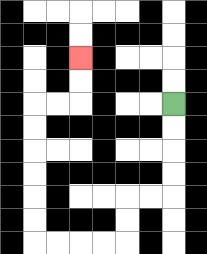{'start': '[7, 4]', 'end': '[3, 2]', 'path_directions': 'D,D,D,D,L,L,D,D,L,L,L,L,U,U,U,U,U,U,R,R,U,U', 'path_coordinates': '[[7, 4], [7, 5], [7, 6], [7, 7], [7, 8], [6, 8], [5, 8], [5, 9], [5, 10], [4, 10], [3, 10], [2, 10], [1, 10], [1, 9], [1, 8], [1, 7], [1, 6], [1, 5], [1, 4], [2, 4], [3, 4], [3, 3], [3, 2]]'}